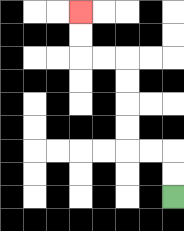{'start': '[7, 8]', 'end': '[3, 0]', 'path_directions': 'U,U,L,L,U,U,U,U,L,L,U,U', 'path_coordinates': '[[7, 8], [7, 7], [7, 6], [6, 6], [5, 6], [5, 5], [5, 4], [5, 3], [5, 2], [4, 2], [3, 2], [3, 1], [3, 0]]'}